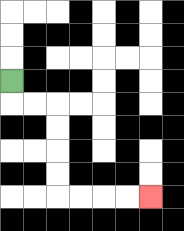{'start': '[0, 3]', 'end': '[6, 8]', 'path_directions': 'D,R,R,D,D,D,D,R,R,R,R', 'path_coordinates': '[[0, 3], [0, 4], [1, 4], [2, 4], [2, 5], [2, 6], [2, 7], [2, 8], [3, 8], [4, 8], [5, 8], [6, 8]]'}